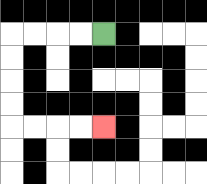{'start': '[4, 1]', 'end': '[4, 5]', 'path_directions': 'L,L,L,L,D,D,D,D,R,R,R,R', 'path_coordinates': '[[4, 1], [3, 1], [2, 1], [1, 1], [0, 1], [0, 2], [0, 3], [0, 4], [0, 5], [1, 5], [2, 5], [3, 5], [4, 5]]'}